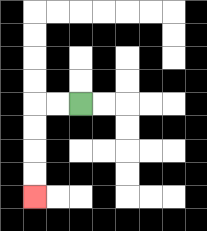{'start': '[3, 4]', 'end': '[1, 8]', 'path_directions': 'L,L,D,D,D,D', 'path_coordinates': '[[3, 4], [2, 4], [1, 4], [1, 5], [1, 6], [1, 7], [1, 8]]'}